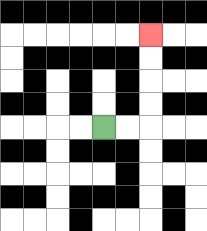{'start': '[4, 5]', 'end': '[6, 1]', 'path_directions': 'R,R,U,U,U,U', 'path_coordinates': '[[4, 5], [5, 5], [6, 5], [6, 4], [6, 3], [6, 2], [6, 1]]'}